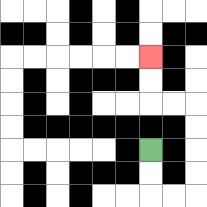{'start': '[6, 6]', 'end': '[6, 2]', 'path_directions': 'D,D,R,R,U,U,U,U,L,L,U,U', 'path_coordinates': '[[6, 6], [6, 7], [6, 8], [7, 8], [8, 8], [8, 7], [8, 6], [8, 5], [8, 4], [7, 4], [6, 4], [6, 3], [6, 2]]'}